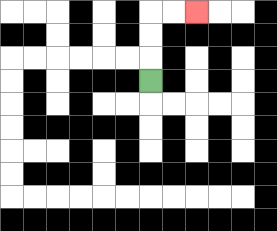{'start': '[6, 3]', 'end': '[8, 0]', 'path_directions': 'U,U,U,R,R', 'path_coordinates': '[[6, 3], [6, 2], [6, 1], [6, 0], [7, 0], [8, 0]]'}